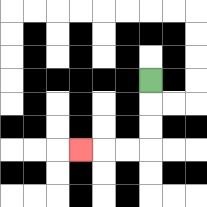{'start': '[6, 3]', 'end': '[3, 6]', 'path_directions': 'D,D,D,L,L,L', 'path_coordinates': '[[6, 3], [6, 4], [6, 5], [6, 6], [5, 6], [4, 6], [3, 6]]'}